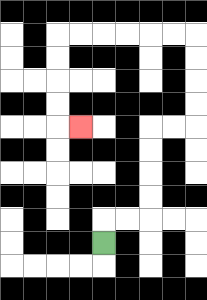{'start': '[4, 10]', 'end': '[3, 5]', 'path_directions': 'U,R,R,U,U,U,U,R,R,U,U,U,U,L,L,L,L,L,L,D,D,D,D,R', 'path_coordinates': '[[4, 10], [4, 9], [5, 9], [6, 9], [6, 8], [6, 7], [6, 6], [6, 5], [7, 5], [8, 5], [8, 4], [8, 3], [8, 2], [8, 1], [7, 1], [6, 1], [5, 1], [4, 1], [3, 1], [2, 1], [2, 2], [2, 3], [2, 4], [2, 5], [3, 5]]'}